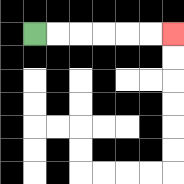{'start': '[1, 1]', 'end': '[7, 1]', 'path_directions': 'R,R,R,R,R,R', 'path_coordinates': '[[1, 1], [2, 1], [3, 1], [4, 1], [5, 1], [6, 1], [7, 1]]'}